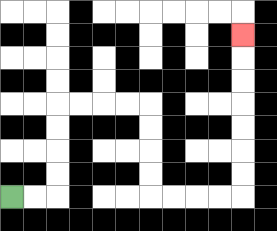{'start': '[0, 8]', 'end': '[10, 1]', 'path_directions': 'R,R,U,U,U,U,R,R,R,R,D,D,D,D,R,R,R,R,U,U,U,U,U,U,U', 'path_coordinates': '[[0, 8], [1, 8], [2, 8], [2, 7], [2, 6], [2, 5], [2, 4], [3, 4], [4, 4], [5, 4], [6, 4], [6, 5], [6, 6], [6, 7], [6, 8], [7, 8], [8, 8], [9, 8], [10, 8], [10, 7], [10, 6], [10, 5], [10, 4], [10, 3], [10, 2], [10, 1]]'}